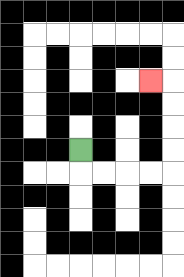{'start': '[3, 6]', 'end': '[6, 3]', 'path_directions': 'D,R,R,R,R,U,U,U,U,L', 'path_coordinates': '[[3, 6], [3, 7], [4, 7], [5, 7], [6, 7], [7, 7], [7, 6], [7, 5], [7, 4], [7, 3], [6, 3]]'}